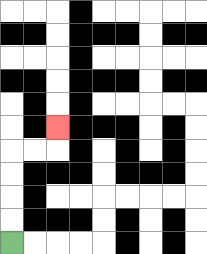{'start': '[0, 10]', 'end': '[2, 5]', 'path_directions': 'U,U,U,U,R,R,U', 'path_coordinates': '[[0, 10], [0, 9], [0, 8], [0, 7], [0, 6], [1, 6], [2, 6], [2, 5]]'}